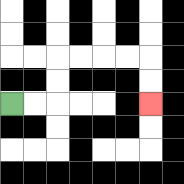{'start': '[0, 4]', 'end': '[6, 4]', 'path_directions': 'R,R,U,U,R,R,R,R,D,D', 'path_coordinates': '[[0, 4], [1, 4], [2, 4], [2, 3], [2, 2], [3, 2], [4, 2], [5, 2], [6, 2], [6, 3], [6, 4]]'}